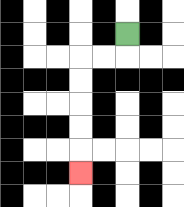{'start': '[5, 1]', 'end': '[3, 7]', 'path_directions': 'D,L,L,D,D,D,D,D', 'path_coordinates': '[[5, 1], [5, 2], [4, 2], [3, 2], [3, 3], [3, 4], [3, 5], [3, 6], [3, 7]]'}